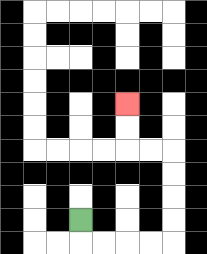{'start': '[3, 9]', 'end': '[5, 4]', 'path_directions': 'D,R,R,R,R,U,U,U,U,L,L,U,U', 'path_coordinates': '[[3, 9], [3, 10], [4, 10], [5, 10], [6, 10], [7, 10], [7, 9], [7, 8], [7, 7], [7, 6], [6, 6], [5, 6], [5, 5], [5, 4]]'}